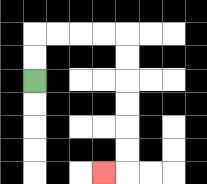{'start': '[1, 3]', 'end': '[4, 7]', 'path_directions': 'U,U,R,R,R,R,D,D,D,D,D,D,L', 'path_coordinates': '[[1, 3], [1, 2], [1, 1], [2, 1], [3, 1], [4, 1], [5, 1], [5, 2], [5, 3], [5, 4], [5, 5], [5, 6], [5, 7], [4, 7]]'}